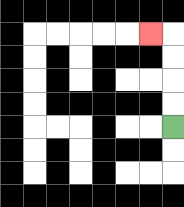{'start': '[7, 5]', 'end': '[6, 1]', 'path_directions': 'U,U,U,U,L', 'path_coordinates': '[[7, 5], [7, 4], [7, 3], [7, 2], [7, 1], [6, 1]]'}